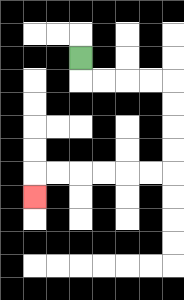{'start': '[3, 2]', 'end': '[1, 8]', 'path_directions': 'D,R,R,R,R,D,D,D,D,L,L,L,L,L,L,D', 'path_coordinates': '[[3, 2], [3, 3], [4, 3], [5, 3], [6, 3], [7, 3], [7, 4], [7, 5], [7, 6], [7, 7], [6, 7], [5, 7], [4, 7], [3, 7], [2, 7], [1, 7], [1, 8]]'}